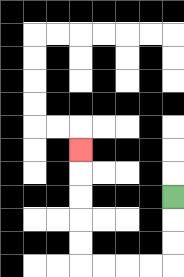{'start': '[7, 8]', 'end': '[3, 6]', 'path_directions': 'D,D,D,L,L,L,L,U,U,U,U,U', 'path_coordinates': '[[7, 8], [7, 9], [7, 10], [7, 11], [6, 11], [5, 11], [4, 11], [3, 11], [3, 10], [3, 9], [3, 8], [3, 7], [3, 6]]'}